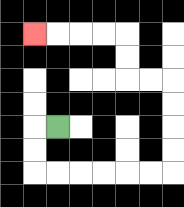{'start': '[2, 5]', 'end': '[1, 1]', 'path_directions': 'L,D,D,R,R,R,R,R,R,U,U,U,U,L,L,U,U,L,L,L,L', 'path_coordinates': '[[2, 5], [1, 5], [1, 6], [1, 7], [2, 7], [3, 7], [4, 7], [5, 7], [6, 7], [7, 7], [7, 6], [7, 5], [7, 4], [7, 3], [6, 3], [5, 3], [5, 2], [5, 1], [4, 1], [3, 1], [2, 1], [1, 1]]'}